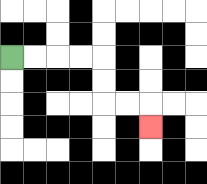{'start': '[0, 2]', 'end': '[6, 5]', 'path_directions': 'R,R,R,R,D,D,R,R,D', 'path_coordinates': '[[0, 2], [1, 2], [2, 2], [3, 2], [4, 2], [4, 3], [4, 4], [5, 4], [6, 4], [6, 5]]'}